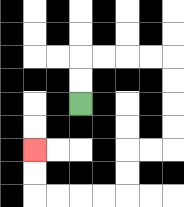{'start': '[3, 4]', 'end': '[1, 6]', 'path_directions': 'U,U,R,R,R,R,D,D,D,D,L,L,D,D,L,L,L,L,U,U', 'path_coordinates': '[[3, 4], [3, 3], [3, 2], [4, 2], [5, 2], [6, 2], [7, 2], [7, 3], [7, 4], [7, 5], [7, 6], [6, 6], [5, 6], [5, 7], [5, 8], [4, 8], [3, 8], [2, 8], [1, 8], [1, 7], [1, 6]]'}